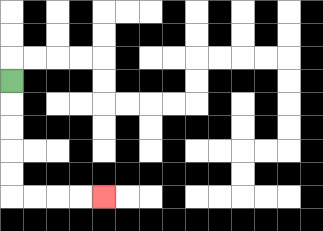{'start': '[0, 3]', 'end': '[4, 8]', 'path_directions': 'D,D,D,D,D,R,R,R,R', 'path_coordinates': '[[0, 3], [0, 4], [0, 5], [0, 6], [0, 7], [0, 8], [1, 8], [2, 8], [3, 8], [4, 8]]'}